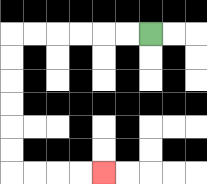{'start': '[6, 1]', 'end': '[4, 7]', 'path_directions': 'L,L,L,L,L,L,D,D,D,D,D,D,R,R,R,R', 'path_coordinates': '[[6, 1], [5, 1], [4, 1], [3, 1], [2, 1], [1, 1], [0, 1], [0, 2], [0, 3], [0, 4], [0, 5], [0, 6], [0, 7], [1, 7], [2, 7], [3, 7], [4, 7]]'}